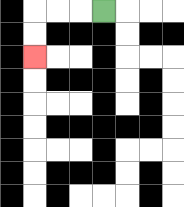{'start': '[4, 0]', 'end': '[1, 2]', 'path_directions': 'L,L,L,D,D', 'path_coordinates': '[[4, 0], [3, 0], [2, 0], [1, 0], [1, 1], [1, 2]]'}